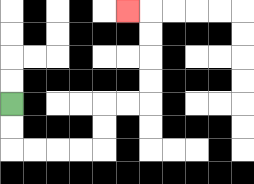{'start': '[0, 4]', 'end': '[5, 0]', 'path_directions': 'D,D,R,R,R,R,U,U,R,R,U,U,U,U,L', 'path_coordinates': '[[0, 4], [0, 5], [0, 6], [1, 6], [2, 6], [3, 6], [4, 6], [4, 5], [4, 4], [5, 4], [6, 4], [6, 3], [6, 2], [6, 1], [6, 0], [5, 0]]'}